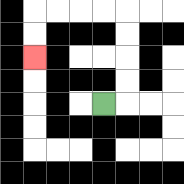{'start': '[4, 4]', 'end': '[1, 2]', 'path_directions': 'R,U,U,U,U,L,L,L,L,D,D', 'path_coordinates': '[[4, 4], [5, 4], [5, 3], [5, 2], [5, 1], [5, 0], [4, 0], [3, 0], [2, 0], [1, 0], [1, 1], [1, 2]]'}